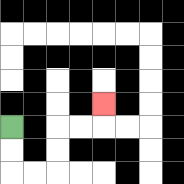{'start': '[0, 5]', 'end': '[4, 4]', 'path_directions': 'D,D,R,R,U,U,R,R,U', 'path_coordinates': '[[0, 5], [0, 6], [0, 7], [1, 7], [2, 7], [2, 6], [2, 5], [3, 5], [4, 5], [4, 4]]'}